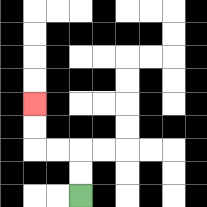{'start': '[3, 8]', 'end': '[1, 4]', 'path_directions': 'U,U,L,L,U,U', 'path_coordinates': '[[3, 8], [3, 7], [3, 6], [2, 6], [1, 6], [1, 5], [1, 4]]'}